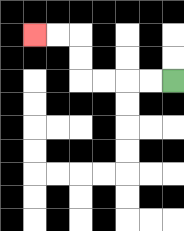{'start': '[7, 3]', 'end': '[1, 1]', 'path_directions': 'L,L,L,L,U,U,L,L', 'path_coordinates': '[[7, 3], [6, 3], [5, 3], [4, 3], [3, 3], [3, 2], [3, 1], [2, 1], [1, 1]]'}